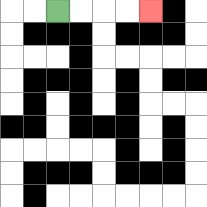{'start': '[2, 0]', 'end': '[6, 0]', 'path_directions': 'R,R,R,R', 'path_coordinates': '[[2, 0], [3, 0], [4, 0], [5, 0], [6, 0]]'}